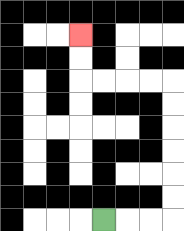{'start': '[4, 9]', 'end': '[3, 1]', 'path_directions': 'R,R,R,U,U,U,U,U,U,L,L,L,L,U,U', 'path_coordinates': '[[4, 9], [5, 9], [6, 9], [7, 9], [7, 8], [7, 7], [7, 6], [7, 5], [7, 4], [7, 3], [6, 3], [5, 3], [4, 3], [3, 3], [3, 2], [3, 1]]'}